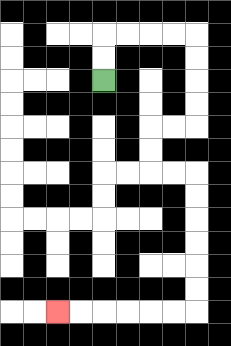{'start': '[4, 3]', 'end': '[2, 13]', 'path_directions': 'U,U,R,R,R,R,D,D,D,D,L,L,D,D,R,R,D,D,D,D,D,D,L,L,L,L,L,L', 'path_coordinates': '[[4, 3], [4, 2], [4, 1], [5, 1], [6, 1], [7, 1], [8, 1], [8, 2], [8, 3], [8, 4], [8, 5], [7, 5], [6, 5], [6, 6], [6, 7], [7, 7], [8, 7], [8, 8], [8, 9], [8, 10], [8, 11], [8, 12], [8, 13], [7, 13], [6, 13], [5, 13], [4, 13], [3, 13], [2, 13]]'}